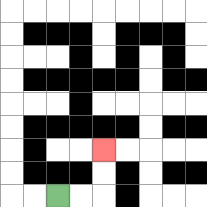{'start': '[2, 8]', 'end': '[4, 6]', 'path_directions': 'R,R,U,U', 'path_coordinates': '[[2, 8], [3, 8], [4, 8], [4, 7], [4, 6]]'}